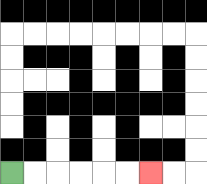{'start': '[0, 7]', 'end': '[6, 7]', 'path_directions': 'R,R,R,R,R,R', 'path_coordinates': '[[0, 7], [1, 7], [2, 7], [3, 7], [4, 7], [5, 7], [6, 7]]'}